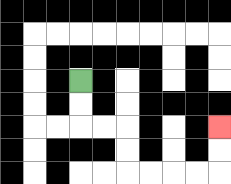{'start': '[3, 3]', 'end': '[9, 5]', 'path_directions': 'D,D,R,R,D,D,R,R,R,R,U,U', 'path_coordinates': '[[3, 3], [3, 4], [3, 5], [4, 5], [5, 5], [5, 6], [5, 7], [6, 7], [7, 7], [8, 7], [9, 7], [9, 6], [9, 5]]'}